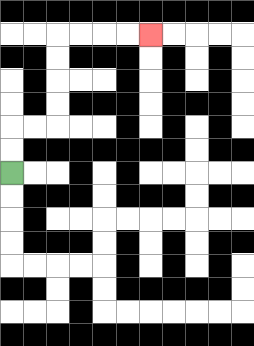{'start': '[0, 7]', 'end': '[6, 1]', 'path_directions': 'U,U,R,R,U,U,U,U,R,R,R,R', 'path_coordinates': '[[0, 7], [0, 6], [0, 5], [1, 5], [2, 5], [2, 4], [2, 3], [2, 2], [2, 1], [3, 1], [4, 1], [5, 1], [6, 1]]'}